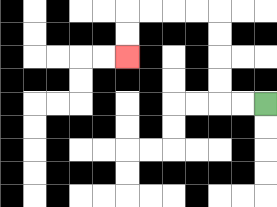{'start': '[11, 4]', 'end': '[5, 2]', 'path_directions': 'L,L,U,U,U,U,L,L,L,L,D,D', 'path_coordinates': '[[11, 4], [10, 4], [9, 4], [9, 3], [9, 2], [9, 1], [9, 0], [8, 0], [7, 0], [6, 0], [5, 0], [5, 1], [5, 2]]'}